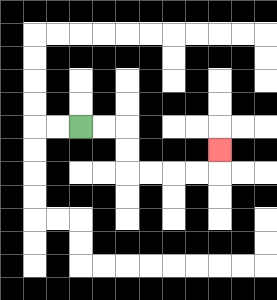{'start': '[3, 5]', 'end': '[9, 6]', 'path_directions': 'R,R,D,D,R,R,R,R,U', 'path_coordinates': '[[3, 5], [4, 5], [5, 5], [5, 6], [5, 7], [6, 7], [7, 7], [8, 7], [9, 7], [9, 6]]'}